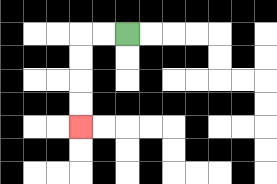{'start': '[5, 1]', 'end': '[3, 5]', 'path_directions': 'L,L,D,D,D,D', 'path_coordinates': '[[5, 1], [4, 1], [3, 1], [3, 2], [3, 3], [3, 4], [3, 5]]'}